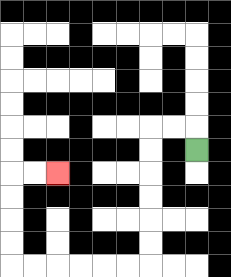{'start': '[8, 6]', 'end': '[2, 7]', 'path_directions': 'U,L,L,D,D,D,D,D,D,L,L,L,L,L,L,U,U,U,U,R,R', 'path_coordinates': '[[8, 6], [8, 5], [7, 5], [6, 5], [6, 6], [6, 7], [6, 8], [6, 9], [6, 10], [6, 11], [5, 11], [4, 11], [3, 11], [2, 11], [1, 11], [0, 11], [0, 10], [0, 9], [0, 8], [0, 7], [1, 7], [2, 7]]'}